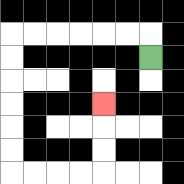{'start': '[6, 2]', 'end': '[4, 4]', 'path_directions': 'U,L,L,L,L,L,L,D,D,D,D,D,D,R,R,R,R,U,U,U', 'path_coordinates': '[[6, 2], [6, 1], [5, 1], [4, 1], [3, 1], [2, 1], [1, 1], [0, 1], [0, 2], [0, 3], [0, 4], [0, 5], [0, 6], [0, 7], [1, 7], [2, 7], [3, 7], [4, 7], [4, 6], [4, 5], [4, 4]]'}